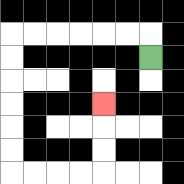{'start': '[6, 2]', 'end': '[4, 4]', 'path_directions': 'U,L,L,L,L,L,L,D,D,D,D,D,D,R,R,R,R,U,U,U', 'path_coordinates': '[[6, 2], [6, 1], [5, 1], [4, 1], [3, 1], [2, 1], [1, 1], [0, 1], [0, 2], [0, 3], [0, 4], [0, 5], [0, 6], [0, 7], [1, 7], [2, 7], [3, 7], [4, 7], [4, 6], [4, 5], [4, 4]]'}